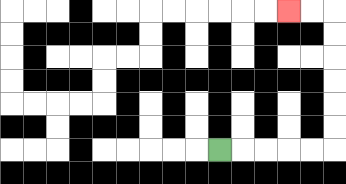{'start': '[9, 6]', 'end': '[12, 0]', 'path_directions': 'R,R,R,R,R,U,U,U,U,U,U,L,L', 'path_coordinates': '[[9, 6], [10, 6], [11, 6], [12, 6], [13, 6], [14, 6], [14, 5], [14, 4], [14, 3], [14, 2], [14, 1], [14, 0], [13, 0], [12, 0]]'}